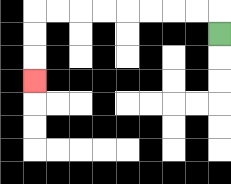{'start': '[9, 1]', 'end': '[1, 3]', 'path_directions': 'U,L,L,L,L,L,L,L,L,D,D,D', 'path_coordinates': '[[9, 1], [9, 0], [8, 0], [7, 0], [6, 0], [5, 0], [4, 0], [3, 0], [2, 0], [1, 0], [1, 1], [1, 2], [1, 3]]'}